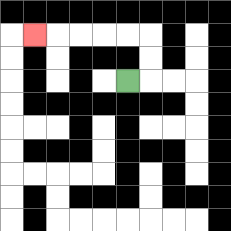{'start': '[5, 3]', 'end': '[1, 1]', 'path_directions': 'R,U,U,L,L,L,L,L', 'path_coordinates': '[[5, 3], [6, 3], [6, 2], [6, 1], [5, 1], [4, 1], [3, 1], [2, 1], [1, 1]]'}